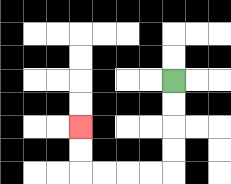{'start': '[7, 3]', 'end': '[3, 5]', 'path_directions': 'D,D,D,D,L,L,L,L,U,U', 'path_coordinates': '[[7, 3], [7, 4], [7, 5], [7, 6], [7, 7], [6, 7], [5, 7], [4, 7], [3, 7], [3, 6], [3, 5]]'}